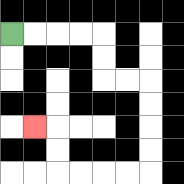{'start': '[0, 1]', 'end': '[1, 5]', 'path_directions': 'R,R,R,R,D,D,R,R,D,D,D,D,L,L,L,L,U,U,L', 'path_coordinates': '[[0, 1], [1, 1], [2, 1], [3, 1], [4, 1], [4, 2], [4, 3], [5, 3], [6, 3], [6, 4], [6, 5], [6, 6], [6, 7], [5, 7], [4, 7], [3, 7], [2, 7], [2, 6], [2, 5], [1, 5]]'}